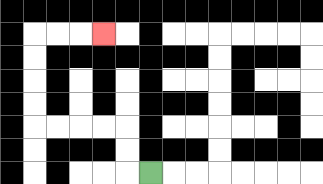{'start': '[6, 7]', 'end': '[4, 1]', 'path_directions': 'L,U,U,L,L,L,L,U,U,U,U,R,R,R', 'path_coordinates': '[[6, 7], [5, 7], [5, 6], [5, 5], [4, 5], [3, 5], [2, 5], [1, 5], [1, 4], [1, 3], [1, 2], [1, 1], [2, 1], [3, 1], [4, 1]]'}